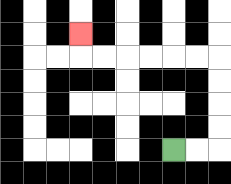{'start': '[7, 6]', 'end': '[3, 1]', 'path_directions': 'R,R,U,U,U,U,L,L,L,L,L,L,U', 'path_coordinates': '[[7, 6], [8, 6], [9, 6], [9, 5], [9, 4], [9, 3], [9, 2], [8, 2], [7, 2], [6, 2], [5, 2], [4, 2], [3, 2], [3, 1]]'}